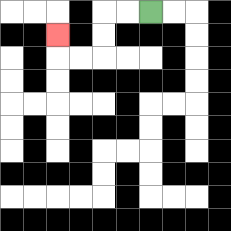{'start': '[6, 0]', 'end': '[2, 1]', 'path_directions': 'L,L,D,D,L,L,U', 'path_coordinates': '[[6, 0], [5, 0], [4, 0], [4, 1], [4, 2], [3, 2], [2, 2], [2, 1]]'}